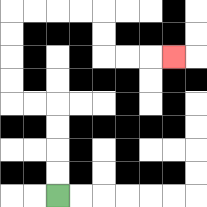{'start': '[2, 8]', 'end': '[7, 2]', 'path_directions': 'U,U,U,U,L,L,U,U,U,U,R,R,R,R,D,D,R,R,R', 'path_coordinates': '[[2, 8], [2, 7], [2, 6], [2, 5], [2, 4], [1, 4], [0, 4], [0, 3], [0, 2], [0, 1], [0, 0], [1, 0], [2, 0], [3, 0], [4, 0], [4, 1], [4, 2], [5, 2], [6, 2], [7, 2]]'}